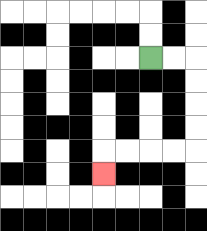{'start': '[6, 2]', 'end': '[4, 7]', 'path_directions': 'R,R,D,D,D,D,L,L,L,L,D', 'path_coordinates': '[[6, 2], [7, 2], [8, 2], [8, 3], [8, 4], [8, 5], [8, 6], [7, 6], [6, 6], [5, 6], [4, 6], [4, 7]]'}